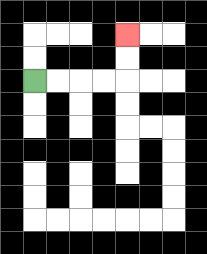{'start': '[1, 3]', 'end': '[5, 1]', 'path_directions': 'R,R,R,R,U,U', 'path_coordinates': '[[1, 3], [2, 3], [3, 3], [4, 3], [5, 3], [5, 2], [5, 1]]'}